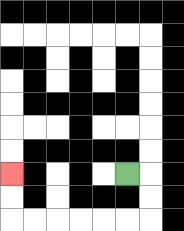{'start': '[5, 7]', 'end': '[0, 7]', 'path_directions': 'R,D,D,L,L,L,L,L,L,U,U', 'path_coordinates': '[[5, 7], [6, 7], [6, 8], [6, 9], [5, 9], [4, 9], [3, 9], [2, 9], [1, 9], [0, 9], [0, 8], [0, 7]]'}